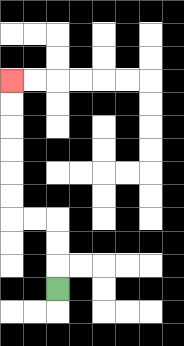{'start': '[2, 12]', 'end': '[0, 3]', 'path_directions': 'U,U,U,L,L,U,U,U,U,U,U', 'path_coordinates': '[[2, 12], [2, 11], [2, 10], [2, 9], [1, 9], [0, 9], [0, 8], [0, 7], [0, 6], [0, 5], [0, 4], [0, 3]]'}